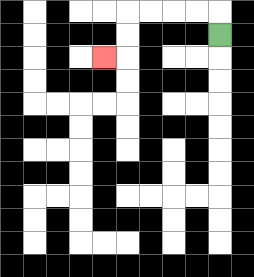{'start': '[9, 1]', 'end': '[4, 2]', 'path_directions': 'U,L,L,L,L,D,D,L', 'path_coordinates': '[[9, 1], [9, 0], [8, 0], [7, 0], [6, 0], [5, 0], [5, 1], [5, 2], [4, 2]]'}